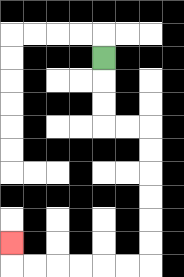{'start': '[4, 2]', 'end': '[0, 10]', 'path_directions': 'D,D,D,R,R,D,D,D,D,D,D,L,L,L,L,L,L,U', 'path_coordinates': '[[4, 2], [4, 3], [4, 4], [4, 5], [5, 5], [6, 5], [6, 6], [6, 7], [6, 8], [6, 9], [6, 10], [6, 11], [5, 11], [4, 11], [3, 11], [2, 11], [1, 11], [0, 11], [0, 10]]'}